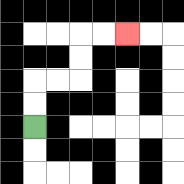{'start': '[1, 5]', 'end': '[5, 1]', 'path_directions': 'U,U,R,R,U,U,R,R', 'path_coordinates': '[[1, 5], [1, 4], [1, 3], [2, 3], [3, 3], [3, 2], [3, 1], [4, 1], [5, 1]]'}